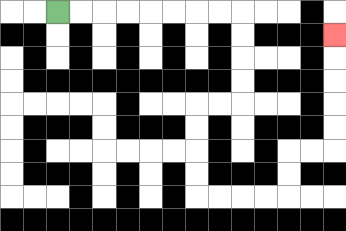{'start': '[2, 0]', 'end': '[14, 1]', 'path_directions': 'R,R,R,R,R,R,R,R,D,D,D,D,L,L,D,D,D,D,R,R,R,R,U,U,R,R,U,U,U,U,U', 'path_coordinates': '[[2, 0], [3, 0], [4, 0], [5, 0], [6, 0], [7, 0], [8, 0], [9, 0], [10, 0], [10, 1], [10, 2], [10, 3], [10, 4], [9, 4], [8, 4], [8, 5], [8, 6], [8, 7], [8, 8], [9, 8], [10, 8], [11, 8], [12, 8], [12, 7], [12, 6], [13, 6], [14, 6], [14, 5], [14, 4], [14, 3], [14, 2], [14, 1]]'}